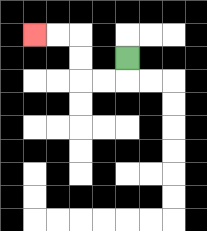{'start': '[5, 2]', 'end': '[1, 1]', 'path_directions': 'D,L,L,U,U,L,L', 'path_coordinates': '[[5, 2], [5, 3], [4, 3], [3, 3], [3, 2], [3, 1], [2, 1], [1, 1]]'}